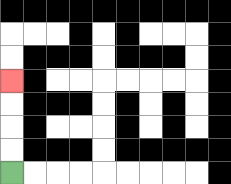{'start': '[0, 7]', 'end': '[0, 3]', 'path_directions': 'U,U,U,U', 'path_coordinates': '[[0, 7], [0, 6], [0, 5], [0, 4], [0, 3]]'}